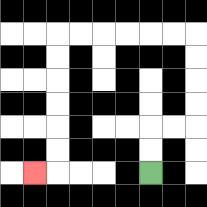{'start': '[6, 7]', 'end': '[1, 7]', 'path_directions': 'U,U,R,R,U,U,U,U,L,L,L,L,L,L,D,D,D,D,D,D,L', 'path_coordinates': '[[6, 7], [6, 6], [6, 5], [7, 5], [8, 5], [8, 4], [8, 3], [8, 2], [8, 1], [7, 1], [6, 1], [5, 1], [4, 1], [3, 1], [2, 1], [2, 2], [2, 3], [2, 4], [2, 5], [2, 6], [2, 7], [1, 7]]'}